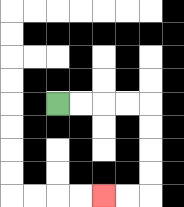{'start': '[2, 4]', 'end': '[4, 8]', 'path_directions': 'R,R,R,R,D,D,D,D,L,L', 'path_coordinates': '[[2, 4], [3, 4], [4, 4], [5, 4], [6, 4], [6, 5], [6, 6], [6, 7], [6, 8], [5, 8], [4, 8]]'}